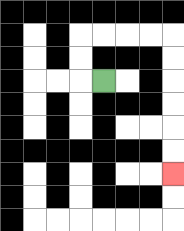{'start': '[4, 3]', 'end': '[7, 7]', 'path_directions': 'L,U,U,R,R,R,R,D,D,D,D,D,D', 'path_coordinates': '[[4, 3], [3, 3], [3, 2], [3, 1], [4, 1], [5, 1], [6, 1], [7, 1], [7, 2], [7, 3], [7, 4], [7, 5], [7, 6], [7, 7]]'}